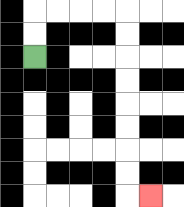{'start': '[1, 2]', 'end': '[6, 8]', 'path_directions': 'U,U,R,R,R,R,D,D,D,D,D,D,D,D,R', 'path_coordinates': '[[1, 2], [1, 1], [1, 0], [2, 0], [3, 0], [4, 0], [5, 0], [5, 1], [5, 2], [5, 3], [5, 4], [5, 5], [5, 6], [5, 7], [5, 8], [6, 8]]'}